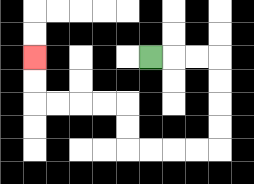{'start': '[6, 2]', 'end': '[1, 2]', 'path_directions': 'R,R,R,D,D,D,D,L,L,L,L,U,U,L,L,L,L,U,U', 'path_coordinates': '[[6, 2], [7, 2], [8, 2], [9, 2], [9, 3], [9, 4], [9, 5], [9, 6], [8, 6], [7, 6], [6, 6], [5, 6], [5, 5], [5, 4], [4, 4], [3, 4], [2, 4], [1, 4], [1, 3], [1, 2]]'}